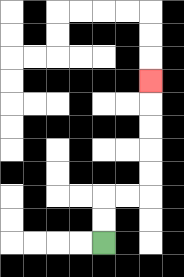{'start': '[4, 10]', 'end': '[6, 3]', 'path_directions': 'U,U,R,R,U,U,U,U,U', 'path_coordinates': '[[4, 10], [4, 9], [4, 8], [5, 8], [6, 8], [6, 7], [6, 6], [6, 5], [6, 4], [6, 3]]'}